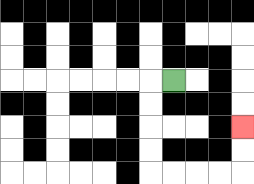{'start': '[7, 3]', 'end': '[10, 5]', 'path_directions': 'L,D,D,D,D,R,R,R,R,U,U', 'path_coordinates': '[[7, 3], [6, 3], [6, 4], [6, 5], [6, 6], [6, 7], [7, 7], [8, 7], [9, 7], [10, 7], [10, 6], [10, 5]]'}